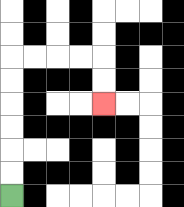{'start': '[0, 8]', 'end': '[4, 4]', 'path_directions': 'U,U,U,U,U,U,R,R,R,R,D,D', 'path_coordinates': '[[0, 8], [0, 7], [0, 6], [0, 5], [0, 4], [0, 3], [0, 2], [1, 2], [2, 2], [3, 2], [4, 2], [4, 3], [4, 4]]'}